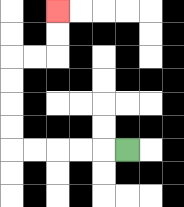{'start': '[5, 6]', 'end': '[2, 0]', 'path_directions': 'L,L,L,L,L,U,U,U,U,R,R,U,U', 'path_coordinates': '[[5, 6], [4, 6], [3, 6], [2, 6], [1, 6], [0, 6], [0, 5], [0, 4], [0, 3], [0, 2], [1, 2], [2, 2], [2, 1], [2, 0]]'}